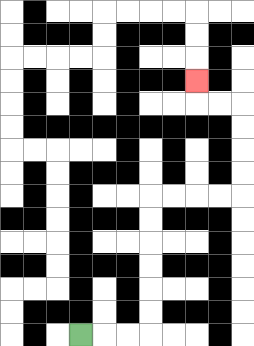{'start': '[3, 14]', 'end': '[8, 3]', 'path_directions': 'R,R,R,U,U,U,U,U,U,R,R,R,R,U,U,U,U,L,L,U', 'path_coordinates': '[[3, 14], [4, 14], [5, 14], [6, 14], [6, 13], [6, 12], [6, 11], [6, 10], [6, 9], [6, 8], [7, 8], [8, 8], [9, 8], [10, 8], [10, 7], [10, 6], [10, 5], [10, 4], [9, 4], [8, 4], [8, 3]]'}